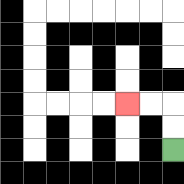{'start': '[7, 6]', 'end': '[5, 4]', 'path_directions': 'U,U,L,L', 'path_coordinates': '[[7, 6], [7, 5], [7, 4], [6, 4], [5, 4]]'}